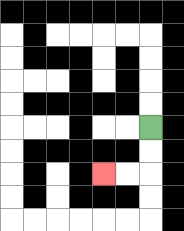{'start': '[6, 5]', 'end': '[4, 7]', 'path_directions': 'D,D,L,L', 'path_coordinates': '[[6, 5], [6, 6], [6, 7], [5, 7], [4, 7]]'}